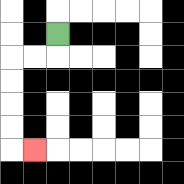{'start': '[2, 1]', 'end': '[1, 6]', 'path_directions': 'D,L,L,D,D,D,D,R', 'path_coordinates': '[[2, 1], [2, 2], [1, 2], [0, 2], [0, 3], [0, 4], [0, 5], [0, 6], [1, 6]]'}